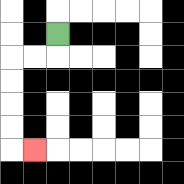{'start': '[2, 1]', 'end': '[1, 6]', 'path_directions': 'D,L,L,D,D,D,D,R', 'path_coordinates': '[[2, 1], [2, 2], [1, 2], [0, 2], [0, 3], [0, 4], [0, 5], [0, 6], [1, 6]]'}